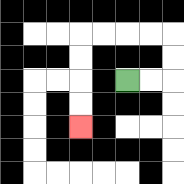{'start': '[5, 3]', 'end': '[3, 5]', 'path_directions': 'R,R,U,U,L,L,L,L,D,D,D,D', 'path_coordinates': '[[5, 3], [6, 3], [7, 3], [7, 2], [7, 1], [6, 1], [5, 1], [4, 1], [3, 1], [3, 2], [3, 3], [3, 4], [3, 5]]'}